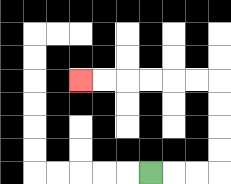{'start': '[6, 7]', 'end': '[3, 3]', 'path_directions': 'R,R,R,U,U,U,U,L,L,L,L,L,L', 'path_coordinates': '[[6, 7], [7, 7], [8, 7], [9, 7], [9, 6], [9, 5], [9, 4], [9, 3], [8, 3], [7, 3], [6, 3], [5, 3], [4, 3], [3, 3]]'}